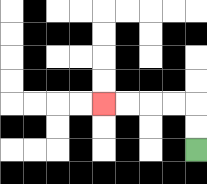{'start': '[8, 6]', 'end': '[4, 4]', 'path_directions': 'U,U,L,L,L,L', 'path_coordinates': '[[8, 6], [8, 5], [8, 4], [7, 4], [6, 4], [5, 4], [4, 4]]'}